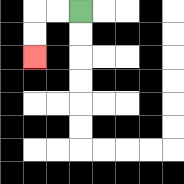{'start': '[3, 0]', 'end': '[1, 2]', 'path_directions': 'L,L,D,D', 'path_coordinates': '[[3, 0], [2, 0], [1, 0], [1, 1], [1, 2]]'}